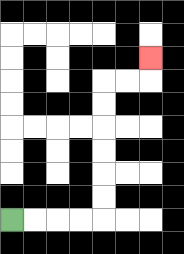{'start': '[0, 9]', 'end': '[6, 2]', 'path_directions': 'R,R,R,R,U,U,U,U,U,U,R,R,U', 'path_coordinates': '[[0, 9], [1, 9], [2, 9], [3, 9], [4, 9], [4, 8], [4, 7], [4, 6], [4, 5], [4, 4], [4, 3], [5, 3], [6, 3], [6, 2]]'}